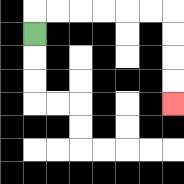{'start': '[1, 1]', 'end': '[7, 4]', 'path_directions': 'U,R,R,R,R,R,R,D,D,D,D', 'path_coordinates': '[[1, 1], [1, 0], [2, 0], [3, 0], [4, 0], [5, 0], [6, 0], [7, 0], [7, 1], [7, 2], [7, 3], [7, 4]]'}